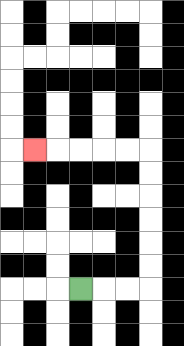{'start': '[3, 12]', 'end': '[1, 6]', 'path_directions': 'R,R,R,U,U,U,U,U,U,L,L,L,L,L', 'path_coordinates': '[[3, 12], [4, 12], [5, 12], [6, 12], [6, 11], [6, 10], [6, 9], [6, 8], [6, 7], [6, 6], [5, 6], [4, 6], [3, 6], [2, 6], [1, 6]]'}